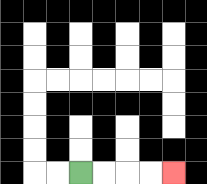{'start': '[3, 7]', 'end': '[7, 7]', 'path_directions': 'R,R,R,R', 'path_coordinates': '[[3, 7], [4, 7], [5, 7], [6, 7], [7, 7]]'}